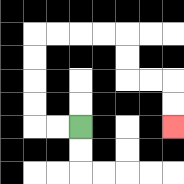{'start': '[3, 5]', 'end': '[7, 5]', 'path_directions': 'L,L,U,U,U,U,R,R,R,R,D,D,R,R,D,D', 'path_coordinates': '[[3, 5], [2, 5], [1, 5], [1, 4], [1, 3], [1, 2], [1, 1], [2, 1], [3, 1], [4, 1], [5, 1], [5, 2], [5, 3], [6, 3], [7, 3], [7, 4], [7, 5]]'}